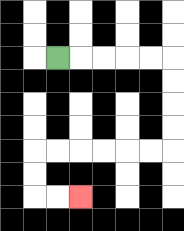{'start': '[2, 2]', 'end': '[3, 8]', 'path_directions': 'R,R,R,R,R,D,D,D,D,L,L,L,L,L,L,D,D,R,R', 'path_coordinates': '[[2, 2], [3, 2], [4, 2], [5, 2], [6, 2], [7, 2], [7, 3], [7, 4], [7, 5], [7, 6], [6, 6], [5, 6], [4, 6], [3, 6], [2, 6], [1, 6], [1, 7], [1, 8], [2, 8], [3, 8]]'}